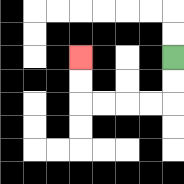{'start': '[7, 2]', 'end': '[3, 2]', 'path_directions': 'D,D,L,L,L,L,U,U', 'path_coordinates': '[[7, 2], [7, 3], [7, 4], [6, 4], [5, 4], [4, 4], [3, 4], [3, 3], [3, 2]]'}